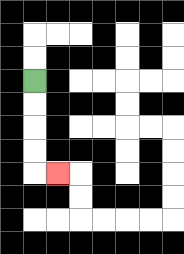{'start': '[1, 3]', 'end': '[2, 7]', 'path_directions': 'D,D,D,D,R', 'path_coordinates': '[[1, 3], [1, 4], [1, 5], [1, 6], [1, 7], [2, 7]]'}